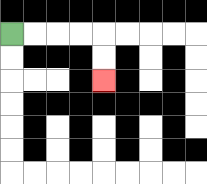{'start': '[0, 1]', 'end': '[4, 3]', 'path_directions': 'R,R,R,R,D,D', 'path_coordinates': '[[0, 1], [1, 1], [2, 1], [3, 1], [4, 1], [4, 2], [4, 3]]'}